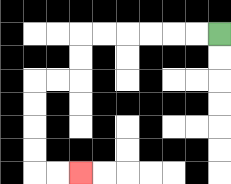{'start': '[9, 1]', 'end': '[3, 7]', 'path_directions': 'L,L,L,L,L,L,D,D,L,L,D,D,D,D,R,R', 'path_coordinates': '[[9, 1], [8, 1], [7, 1], [6, 1], [5, 1], [4, 1], [3, 1], [3, 2], [3, 3], [2, 3], [1, 3], [1, 4], [1, 5], [1, 6], [1, 7], [2, 7], [3, 7]]'}